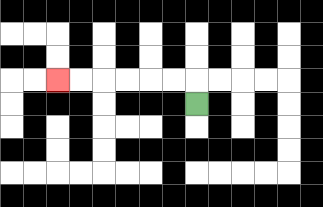{'start': '[8, 4]', 'end': '[2, 3]', 'path_directions': 'U,L,L,L,L,L,L', 'path_coordinates': '[[8, 4], [8, 3], [7, 3], [6, 3], [5, 3], [4, 3], [3, 3], [2, 3]]'}